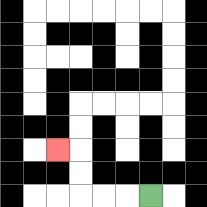{'start': '[6, 8]', 'end': '[2, 6]', 'path_directions': 'L,L,L,U,U,L', 'path_coordinates': '[[6, 8], [5, 8], [4, 8], [3, 8], [3, 7], [3, 6], [2, 6]]'}